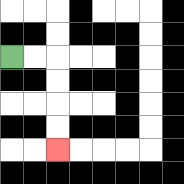{'start': '[0, 2]', 'end': '[2, 6]', 'path_directions': 'R,R,D,D,D,D', 'path_coordinates': '[[0, 2], [1, 2], [2, 2], [2, 3], [2, 4], [2, 5], [2, 6]]'}